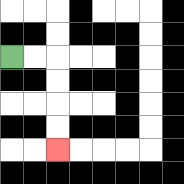{'start': '[0, 2]', 'end': '[2, 6]', 'path_directions': 'R,R,D,D,D,D', 'path_coordinates': '[[0, 2], [1, 2], [2, 2], [2, 3], [2, 4], [2, 5], [2, 6]]'}